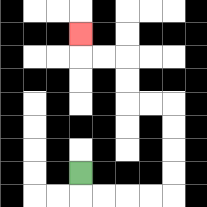{'start': '[3, 7]', 'end': '[3, 1]', 'path_directions': 'D,R,R,R,R,U,U,U,U,L,L,U,U,L,L,U', 'path_coordinates': '[[3, 7], [3, 8], [4, 8], [5, 8], [6, 8], [7, 8], [7, 7], [7, 6], [7, 5], [7, 4], [6, 4], [5, 4], [5, 3], [5, 2], [4, 2], [3, 2], [3, 1]]'}